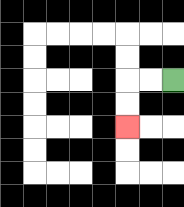{'start': '[7, 3]', 'end': '[5, 5]', 'path_directions': 'L,L,D,D', 'path_coordinates': '[[7, 3], [6, 3], [5, 3], [5, 4], [5, 5]]'}